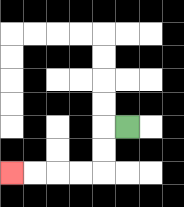{'start': '[5, 5]', 'end': '[0, 7]', 'path_directions': 'L,D,D,L,L,L,L', 'path_coordinates': '[[5, 5], [4, 5], [4, 6], [4, 7], [3, 7], [2, 7], [1, 7], [0, 7]]'}